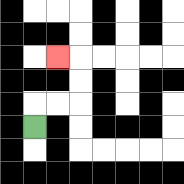{'start': '[1, 5]', 'end': '[2, 2]', 'path_directions': 'U,R,R,U,U,L', 'path_coordinates': '[[1, 5], [1, 4], [2, 4], [3, 4], [3, 3], [3, 2], [2, 2]]'}